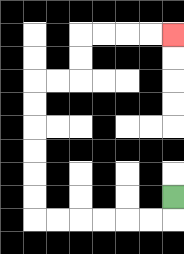{'start': '[7, 8]', 'end': '[7, 1]', 'path_directions': 'D,L,L,L,L,L,L,U,U,U,U,U,U,R,R,U,U,R,R,R,R', 'path_coordinates': '[[7, 8], [7, 9], [6, 9], [5, 9], [4, 9], [3, 9], [2, 9], [1, 9], [1, 8], [1, 7], [1, 6], [1, 5], [1, 4], [1, 3], [2, 3], [3, 3], [3, 2], [3, 1], [4, 1], [5, 1], [6, 1], [7, 1]]'}